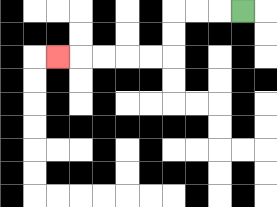{'start': '[10, 0]', 'end': '[2, 2]', 'path_directions': 'L,L,L,D,D,L,L,L,L,L', 'path_coordinates': '[[10, 0], [9, 0], [8, 0], [7, 0], [7, 1], [7, 2], [6, 2], [5, 2], [4, 2], [3, 2], [2, 2]]'}